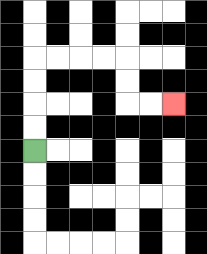{'start': '[1, 6]', 'end': '[7, 4]', 'path_directions': 'U,U,U,U,R,R,R,R,D,D,R,R', 'path_coordinates': '[[1, 6], [1, 5], [1, 4], [1, 3], [1, 2], [2, 2], [3, 2], [4, 2], [5, 2], [5, 3], [5, 4], [6, 4], [7, 4]]'}